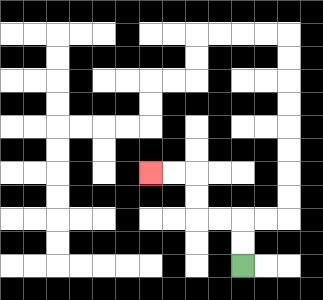{'start': '[10, 11]', 'end': '[6, 7]', 'path_directions': 'U,U,L,L,U,U,L,L', 'path_coordinates': '[[10, 11], [10, 10], [10, 9], [9, 9], [8, 9], [8, 8], [8, 7], [7, 7], [6, 7]]'}